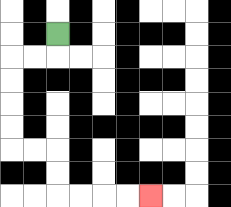{'start': '[2, 1]', 'end': '[6, 8]', 'path_directions': 'D,L,L,D,D,D,D,R,R,D,D,R,R,R,R', 'path_coordinates': '[[2, 1], [2, 2], [1, 2], [0, 2], [0, 3], [0, 4], [0, 5], [0, 6], [1, 6], [2, 6], [2, 7], [2, 8], [3, 8], [4, 8], [5, 8], [6, 8]]'}